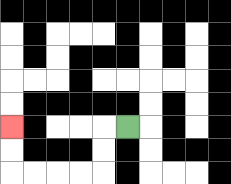{'start': '[5, 5]', 'end': '[0, 5]', 'path_directions': 'L,D,D,L,L,L,L,U,U', 'path_coordinates': '[[5, 5], [4, 5], [4, 6], [4, 7], [3, 7], [2, 7], [1, 7], [0, 7], [0, 6], [0, 5]]'}